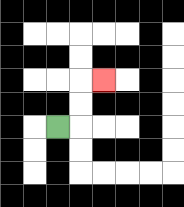{'start': '[2, 5]', 'end': '[4, 3]', 'path_directions': 'R,U,U,R', 'path_coordinates': '[[2, 5], [3, 5], [3, 4], [3, 3], [4, 3]]'}